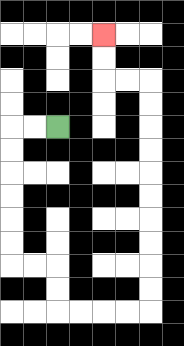{'start': '[2, 5]', 'end': '[4, 1]', 'path_directions': 'L,L,D,D,D,D,D,D,R,R,D,D,R,R,R,R,U,U,U,U,U,U,U,U,U,U,L,L,U,U', 'path_coordinates': '[[2, 5], [1, 5], [0, 5], [0, 6], [0, 7], [0, 8], [0, 9], [0, 10], [0, 11], [1, 11], [2, 11], [2, 12], [2, 13], [3, 13], [4, 13], [5, 13], [6, 13], [6, 12], [6, 11], [6, 10], [6, 9], [6, 8], [6, 7], [6, 6], [6, 5], [6, 4], [6, 3], [5, 3], [4, 3], [4, 2], [4, 1]]'}